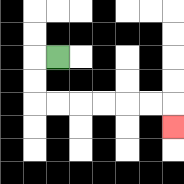{'start': '[2, 2]', 'end': '[7, 5]', 'path_directions': 'L,D,D,R,R,R,R,R,R,D', 'path_coordinates': '[[2, 2], [1, 2], [1, 3], [1, 4], [2, 4], [3, 4], [4, 4], [5, 4], [6, 4], [7, 4], [7, 5]]'}